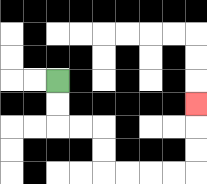{'start': '[2, 3]', 'end': '[8, 4]', 'path_directions': 'D,D,R,R,D,D,R,R,R,R,U,U,U', 'path_coordinates': '[[2, 3], [2, 4], [2, 5], [3, 5], [4, 5], [4, 6], [4, 7], [5, 7], [6, 7], [7, 7], [8, 7], [8, 6], [8, 5], [8, 4]]'}